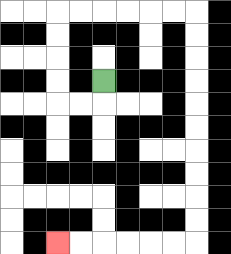{'start': '[4, 3]', 'end': '[2, 10]', 'path_directions': 'D,L,L,U,U,U,U,R,R,R,R,R,R,D,D,D,D,D,D,D,D,D,D,L,L,L,L,L,L', 'path_coordinates': '[[4, 3], [4, 4], [3, 4], [2, 4], [2, 3], [2, 2], [2, 1], [2, 0], [3, 0], [4, 0], [5, 0], [6, 0], [7, 0], [8, 0], [8, 1], [8, 2], [8, 3], [8, 4], [8, 5], [8, 6], [8, 7], [8, 8], [8, 9], [8, 10], [7, 10], [6, 10], [5, 10], [4, 10], [3, 10], [2, 10]]'}